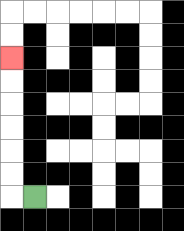{'start': '[1, 8]', 'end': '[0, 2]', 'path_directions': 'L,U,U,U,U,U,U', 'path_coordinates': '[[1, 8], [0, 8], [0, 7], [0, 6], [0, 5], [0, 4], [0, 3], [0, 2]]'}